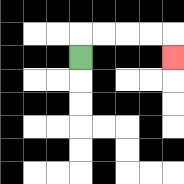{'start': '[3, 2]', 'end': '[7, 2]', 'path_directions': 'U,R,R,R,R,D', 'path_coordinates': '[[3, 2], [3, 1], [4, 1], [5, 1], [6, 1], [7, 1], [7, 2]]'}